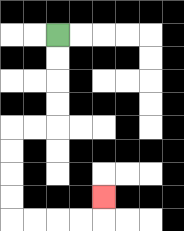{'start': '[2, 1]', 'end': '[4, 8]', 'path_directions': 'D,D,D,D,L,L,D,D,D,D,R,R,R,R,U', 'path_coordinates': '[[2, 1], [2, 2], [2, 3], [2, 4], [2, 5], [1, 5], [0, 5], [0, 6], [0, 7], [0, 8], [0, 9], [1, 9], [2, 9], [3, 9], [4, 9], [4, 8]]'}